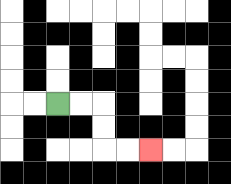{'start': '[2, 4]', 'end': '[6, 6]', 'path_directions': 'R,R,D,D,R,R', 'path_coordinates': '[[2, 4], [3, 4], [4, 4], [4, 5], [4, 6], [5, 6], [6, 6]]'}